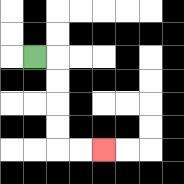{'start': '[1, 2]', 'end': '[4, 6]', 'path_directions': 'R,D,D,D,D,R,R', 'path_coordinates': '[[1, 2], [2, 2], [2, 3], [2, 4], [2, 5], [2, 6], [3, 6], [4, 6]]'}